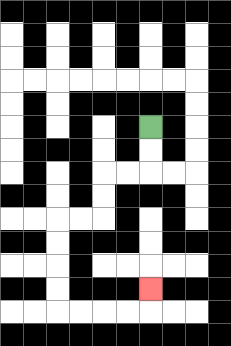{'start': '[6, 5]', 'end': '[6, 12]', 'path_directions': 'D,D,L,L,D,D,L,L,D,D,D,D,R,R,R,R,U', 'path_coordinates': '[[6, 5], [6, 6], [6, 7], [5, 7], [4, 7], [4, 8], [4, 9], [3, 9], [2, 9], [2, 10], [2, 11], [2, 12], [2, 13], [3, 13], [4, 13], [5, 13], [6, 13], [6, 12]]'}